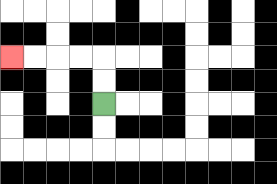{'start': '[4, 4]', 'end': '[0, 2]', 'path_directions': 'U,U,L,L,L,L', 'path_coordinates': '[[4, 4], [4, 3], [4, 2], [3, 2], [2, 2], [1, 2], [0, 2]]'}